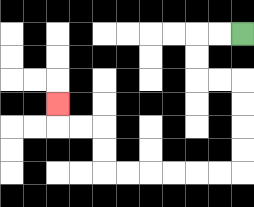{'start': '[10, 1]', 'end': '[2, 4]', 'path_directions': 'L,L,D,D,R,R,D,D,D,D,L,L,L,L,L,L,U,U,L,L,U', 'path_coordinates': '[[10, 1], [9, 1], [8, 1], [8, 2], [8, 3], [9, 3], [10, 3], [10, 4], [10, 5], [10, 6], [10, 7], [9, 7], [8, 7], [7, 7], [6, 7], [5, 7], [4, 7], [4, 6], [4, 5], [3, 5], [2, 5], [2, 4]]'}